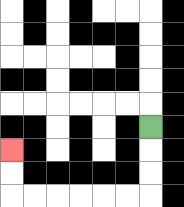{'start': '[6, 5]', 'end': '[0, 6]', 'path_directions': 'D,D,D,L,L,L,L,L,L,U,U', 'path_coordinates': '[[6, 5], [6, 6], [6, 7], [6, 8], [5, 8], [4, 8], [3, 8], [2, 8], [1, 8], [0, 8], [0, 7], [0, 6]]'}